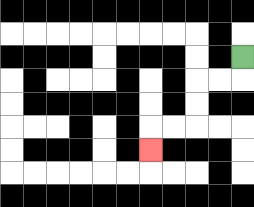{'start': '[10, 2]', 'end': '[6, 6]', 'path_directions': 'D,L,L,D,D,L,L,D', 'path_coordinates': '[[10, 2], [10, 3], [9, 3], [8, 3], [8, 4], [8, 5], [7, 5], [6, 5], [6, 6]]'}